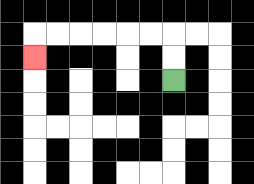{'start': '[7, 3]', 'end': '[1, 2]', 'path_directions': 'U,U,L,L,L,L,L,L,D', 'path_coordinates': '[[7, 3], [7, 2], [7, 1], [6, 1], [5, 1], [4, 1], [3, 1], [2, 1], [1, 1], [1, 2]]'}